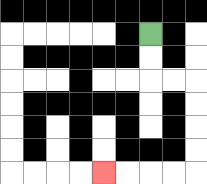{'start': '[6, 1]', 'end': '[4, 7]', 'path_directions': 'D,D,R,R,D,D,D,D,L,L,L,L', 'path_coordinates': '[[6, 1], [6, 2], [6, 3], [7, 3], [8, 3], [8, 4], [8, 5], [8, 6], [8, 7], [7, 7], [6, 7], [5, 7], [4, 7]]'}